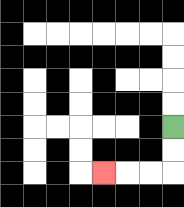{'start': '[7, 5]', 'end': '[4, 7]', 'path_directions': 'D,D,L,L,L', 'path_coordinates': '[[7, 5], [7, 6], [7, 7], [6, 7], [5, 7], [4, 7]]'}